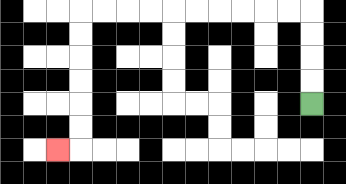{'start': '[13, 4]', 'end': '[2, 6]', 'path_directions': 'U,U,U,U,L,L,L,L,L,L,L,L,L,L,D,D,D,D,D,D,L', 'path_coordinates': '[[13, 4], [13, 3], [13, 2], [13, 1], [13, 0], [12, 0], [11, 0], [10, 0], [9, 0], [8, 0], [7, 0], [6, 0], [5, 0], [4, 0], [3, 0], [3, 1], [3, 2], [3, 3], [3, 4], [3, 5], [3, 6], [2, 6]]'}